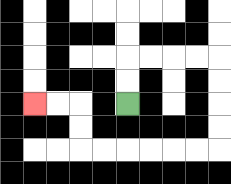{'start': '[5, 4]', 'end': '[1, 4]', 'path_directions': 'U,U,R,R,R,R,D,D,D,D,L,L,L,L,L,L,U,U,L,L', 'path_coordinates': '[[5, 4], [5, 3], [5, 2], [6, 2], [7, 2], [8, 2], [9, 2], [9, 3], [9, 4], [9, 5], [9, 6], [8, 6], [7, 6], [6, 6], [5, 6], [4, 6], [3, 6], [3, 5], [3, 4], [2, 4], [1, 4]]'}